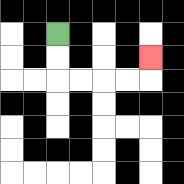{'start': '[2, 1]', 'end': '[6, 2]', 'path_directions': 'D,D,R,R,R,R,U', 'path_coordinates': '[[2, 1], [2, 2], [2, 3], [3, 3], [4, 3], [5, 3], [6, 3], [6, 2]]'}